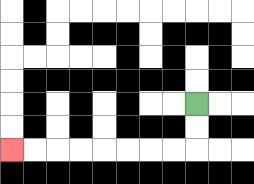{'start': '[8, 4]', 'end': '[0, 6]', 'path_directions': 'D,D,L,L,L,L,L,L,L,L', 'path_coordinates': '[[8, 4], [8, 5], [8, 6], [7, 6], [6, 6], [5, 6], [4, 6], [3, 6], [2, 6], [1, 6], [0, 6]]'}